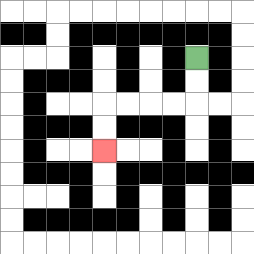{'start': '[8, 2]', 'end': '[4, 6]', 'path_directions': 'D,D,L,L,L,L,D,D', 'path_coordinates': '[[8, 2], [8, 3], [8, 4], [7, 4], [6, 4], [5, 4], [4, 4], [4, 5], [4, 6]]'}